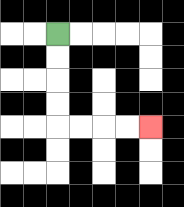{'start': '[2, 1]', 'end': '[6, 5]', 'path_directions': 'D,D,D,D,R,R,R,R', 'path_coordinates': '[[2, 1], [2, 2], [2, 3], [2, 4], [2, 5], [3, 5], [4, 5], [5, 5], [6, 5]]'}